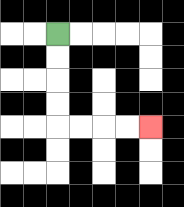{'start': '[2, 1]', 'end': '[6, 5]', 'path_directions': 'D,D,D,D,R,R,R,R', 'path_coordinates': '[[2, 1], [2, 2], [2, 3], [2, 4], [2, 5], [3, 5], [4, 5], [5, 5], [6, 5]]'}